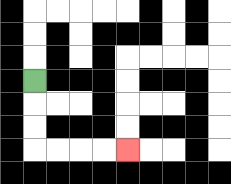{'start': '[1, 3]', 'end': '[5, 6]', 'path_directions': 'D,D,D,R,R,R,R', 'path_coordinates': '[[1, 3], [1, 4], [1, 5], [1, 6], [2, 6], [3, 6], [4, 6], [5, 6]]'}